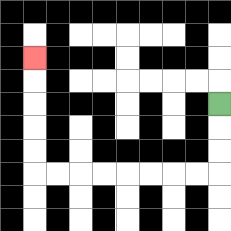{'start': '[9, 4]', 'end': '[1, 2]', 'path_directions': 'D,D,D,L,L,L,L,L,L,L,L,U,U,U,U,U', 'path_coordinates': '[[9, 4], [9, 5], [9, 6], [9, 7], [8, 7], [7, 7], [6, 7], [5, 7], [4, 7], [3, 7], [2, 7], [1, 7], [1, 6], [1, 5], [1, 4], [1, 3], [1, 2]]'}